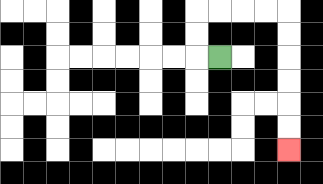{'start': '[9, 2]', 'end': '[12, 6]', 'path_directions': 'L,U,U,R,R,R,R,D,D,D,D,D,D', 'path_coordinates': '[[9, 2], [8, 2], [8, 1], [8, 0], [9, 0], [10, 0], [11, 0], [12, 0], [12, 1], [12, 2], [12, 3], [12, 4], [12, 5], [12, 6]]'}